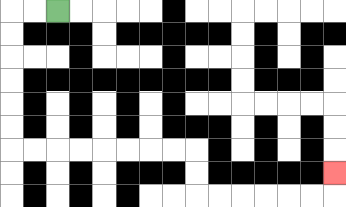{'start': '[2, 0]', 'end': '[14, 7]', 'path_directions': 'L,L,D,D,D,D,D,D,R,R,R,R,R,R,R,R,D,D,R,R,R,R,R,R,U', 'path_coordinates': '[[2, 0], [1, 0], [0, 0], [0, 1], [0, 2], [0, 3], [0, 4], [0, 5], [0, 6], [1, 6], [2, 6], [3, 6], [4, 6], [5, 6], [6, 6], [7, 6], [8, 6], [8, 7], [8, 8], [9, 8], [10, 8], [11, 8], [12, 8], [13, 8], [14, 8], [14, 7]]'}